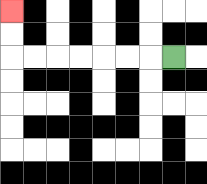{'start': '[7, 2]', 'end': '[0, 0]', 'path_directions': 'L,L,L,L,L,L,L,U,U', 'path_coordinates': '[[7, 2], [6, 2], [5, 2], [4, 2], [3, 2], [2, 2], [1, 2], [0, 2], [0, 1], [0, 0]]'}